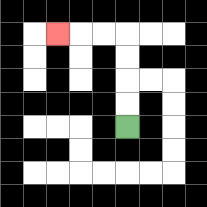{'start': '[5, 5]', 'end': '[2, 1]', 'path_directions': 'U,U,U,U,L,L,L', 'path_coordinates': '[[5, 5], [5, 4], [5, 3], [5, 2], [5, 1], [4, 1], [3, 1], [2, 1]]'}